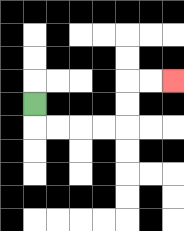{'start': '[1, 4]', 'end': '[7, 3]', 'path_directions': 'D,R,R,R,R,U,U,R,R', 'path_coordinates': '[[1, 4], [1, 5], [2, 5], [3, 5], [4, 5], [5, 5], [5, 4], [5, 3], [6, 3], [7, 3]]'}